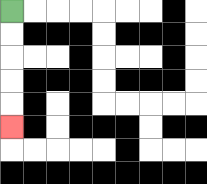{'start': '[0, 0]', 'end': '[0, 5]', 'path_directions': 'D,D,D,D,D', 'path_coordinates': '[[0, 0], [0, 1], [0, 2], [0, 3], [0, 4], [0, 5]]'}